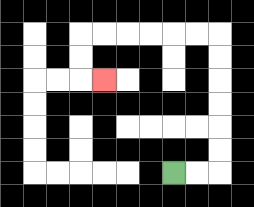{'start': '[7, 7]', 'end': '[4, 3]', 'path_directions': 'R,R,U,U,U,U,U,U,L,L,L,L,L,L,D,D,R', 'path_coordinates': '[[7, 7], [8, 7], [9, 7], [9, 6], [9, 5], [9, 4], [9, 3], [9, 2], [9, 1], [8, 1], [7, 1], [6, 1], [5, 1], [4, 1], [3, 1], [3, 2], [3, 3], [4, 3]]'}